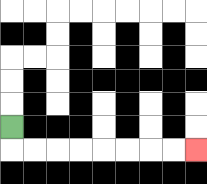{'start': '[0, 5]', 'end': '[8, 6]', 'path_directions': 'D,R,R,R,R,R,R,R,R', 'path_coordinates': '[[0, 5], [0, 6], [1, 6], [2, 6], [3, 6], [4, 6], [5, 6], [6, 6], [7, 6], [8, 6]]'}